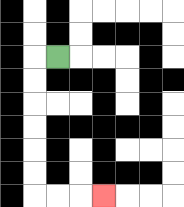{'start': '[2, 2]', 'end': '[4, 8]', 'path_directions': 'L,D,D,D,D,D,D,R,R,R', 'path_coordinates': '[[2, 2], [1, 2], [1, 3], [1, 4], [1, 5], [1, 6], [1, 7], [1, 8], [2, 8], [3, 8], [4, 8]]'}